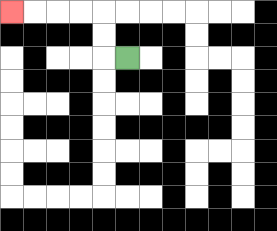{'start': '[5, 2]', 'end': '[0, 0]', 'path_directions': 'L,U,U,L,L,L,L', 'path_coordinates': '[[5, 2], [4, 2], [4, 1], [4, 0], [3, 0], [2, 0], [1, 0], [0, 0]]'}